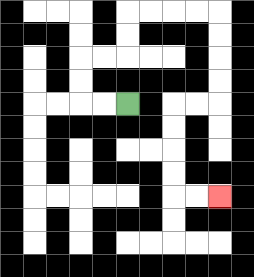{'start': '[5, 4]', 'end': '[9, 8]', 'path_directions': 'L,L,U,U,R,R,U,U,R,R,R,R,D,D,D,D,L,L,D,D,D,D,R,R', 'path_coordinates': '[[5, 4], [4, 4], [3, 4], [3, 3], [3, 2], [4, 2], [5, 2], [5, 1], [5, 0], [6, 0], [7, 0], [8, 0], [9, 0], [9, 1], [9, 2], [9, 3], [9, 4], [8, 4], [7, 4], [7, 5], [7, 6], [7, 7], [7, 8], [8, 8], [9, 8]]'}